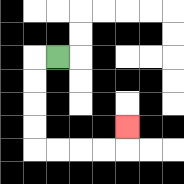{'start': '[2, 2]', 'end': '[5, 5]', 'path_directions': 'L,D,D,D,D,R,R,R,R,U', 'path_coordinates': '[[2, 2], [1, 2], [1, 3], [1, 4], [1, 5], [1, 6], [2, 6], [3, 6], [4, 6], [5, 6], [5, 5]]'}